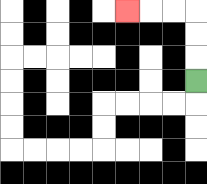{'start': '[8, 3]', 'end': '[5, 0]', 'path_directions': 'U,U,U,L,L,L', 'path_coordinates': '[[8, 3], [8, 2], [8, 1], [8, 0], [7, 0], [6, 0], [5, 0]]'}